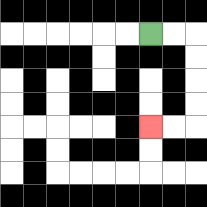{'start': '[6, 1]', 'end': '[6, 5]', 'path_directions': 'R,R,D,D,D,D,L,L', 'path_coordinates': '[[6, 1], [7, 1], [8, 1], [8, 2], [8, 3], [8, 4], [8, 5], [7, 5], [6, 5]]'}